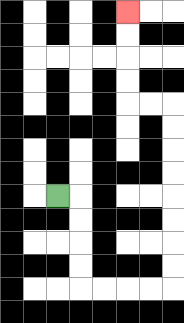{'start': '[2, 8]', 'end': '[5, 0]', 'path_directions': 'R,D,D,D,D,R,R,R,R,U,U,U,U,U,U,U,U,L,L,U,U,U,U', 'path_coordinates': '[[2, 8], [3, 8], [3, 9], [3, 10], [3, 11], [3, 12], [4, 12], [5, 12], [6, 12], [7, 12], [7, 11], [7, 10], [7, 9], [7, 8], [7, 7], [7, 6], [7, 5], [7, 4], [6, 4], [5, 4], [5, 3], [5, 2], [5, 1], [5, 0]]'}